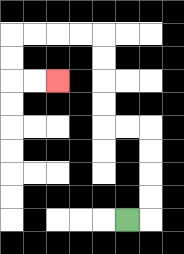{'start': '[5, 9]', 'end': '[2, 3]', 'path_directions': 'R,U,U,U,U,L,L,U,U,U,U,L,L,L,L,D,D,R,R', 'path_coordinates': '[[5, 9], [6, 9], [6, 8], [6, 7], [6, 6], [6, 5], [5, 5], [4, 5], [4, 4], [4, 3], [4, 2], [4, 1], [3, 1], [2, 1], [1, 1], [0, 1], [0, 2], [0, 3], [1, 3], [2, 3]]'}